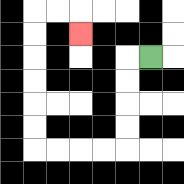{'start': '[6, 2]', 'end': '[3, 1]', 'path_directions': 'L,D,D,D,D,L,L,L,L,U,U,U,U,U,U,R,R,D', 'path_coordinates': '[[6, 2], [5, 2], [5, 3], [5, 4], [5, 5], [5, 6], [4, 6], [3, 6], [2, 6], [1, 6], [1, 5], [1, 4], [1, 3], [1, 2], [1, 1], [1, 0], [2, 0], [3, 0], [3, 1]]'}